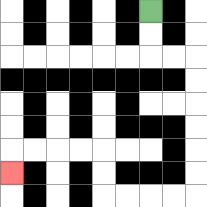{'start': '[6, 0]', 'end': '[0, 7]', 'path_directions': 'D,D,R,R,D,D,D,D,D,D,L,L,L,L,U,U,L,L,L,L,D', 'path_coordinates': '[[6, 0], [6, 1], [6, 2], [7, 2], [8, 2], [8, 3], [8, 4], [8, 5], [8, 6], [8, 7], [8, 8], [7, 8], [6, 8], [5, 8], [4, 8], [4, 7], [4, 6], [3, 6], [2, 6], [1, 6], [0, 6], [0, 7]]'}